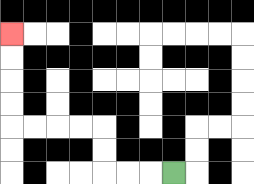{'start': '[7, 7]', 'end': '[0, 1]', 'path_directions': 'L,L,L,U,U,L,L,L,L,U,U,U,U', 'path_coordinates': '[[7, 7], [6, 7], [5, 7], [4, 7], [4, 6], [4, 5], [3, 5], [2, 5], [1, 5], [0, 5], [0, 4], [0, 3], [0, 2], [0, 1]]'}